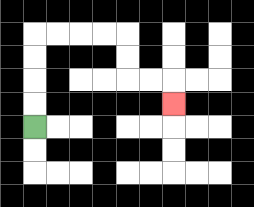{'start': '[1, 5]', 'end': '[7, 4]', 'path_directions': 'U,U,U,U,R,R,R,R,D,D,R,R,D', 'path_coordinates': '[[1, 5], [1, 4], [1, 3], [1, 2], [1, 1], [2, 1], [3, 1], [4, 1], [5, 1], [5, 2], [5, 3], [6, 3], [7, 3], [7, 4]]'}